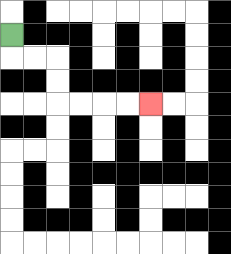{'start': '[0, 1]', 'end': '[6, 4]', 'path_directions': 'D,R,R,D,D,R,R,R,R', 'path_coordinates': '[[0, 1], [0, 2], [1, 2], [2, 2], [2, 3], [2, 4], [3, 4], [4, 4], [5, 4], [6, 4]]'}